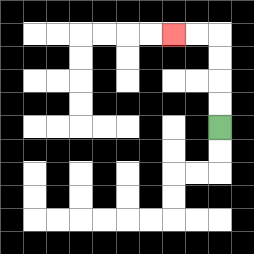{'start': '[9, 5]', 'end': '[7, 1]', 'path_directions': 'U,U,U,U,L,L', 'path_coordinates': '[[9, 5], [9, 4], [9, 3], [9, 2], [9, 1], [8, 1], [7, 1]]'}